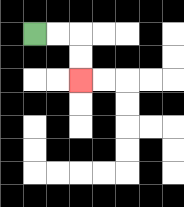{'start': '[1, 1]', 'end': '[3, 3]', 'path_directions': 'R,R,D,D', 'path_coordinates': '[[1, 1], [2, 1], [3, 1], [3, 2], [3, 3]]'}